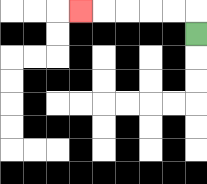{'start': '[8, 1]', 'end': '[3, 0]', 'path_directions': 'U,L,L,L,L,L', 'path_coordinates': '[[8, 1], [8, 0], [7, 0], [6, 0], [5, 0], [4, 0], [3, 0]]'}